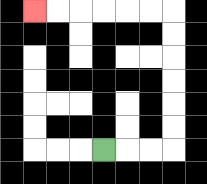{'start': '[4, 6]', 'end': '[1, 0]', 'path_directions': 'R,R,R,U,U,U,U,U,U,L,L,L,L,L,L', 'path_coordinates': '[[4, 6], [5, 6], [6, 6], [7, 6], [7, 5], [7, 4], [7, 3], [7, 2], [7, 1], [7, 0], [6, 0], [5, 0], [4, 0], [3, 0], [2, 0], [1, 0]]'}